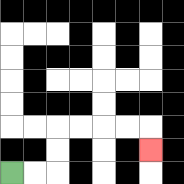{'start': '[0, 7]', 'end': '[6, 6]', 'path_directions': 'R,R,U,U,R,R,R,R,D', 'path_coordinates': '[[0, 7], [1, 7], [2, 7], [2, 6], [2, 5], [3, 5], [4, 5], [5, 5], [6, 5], [6, 6]]'}